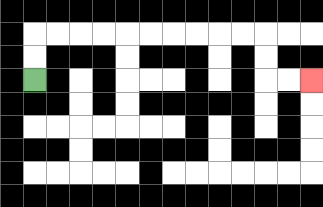{'start': '[1, 3]', 'end': '[13, 3]', 'path_directions': 'U,U,R,R,R,R,R,R,R,R,R,R,D,D,R,R', 'path_coordinates': '[[1, 3], [1, 2], [1, 1], [2, 1], [3, 1], [4, 1], [5, 1], [6, 1], [7, 1], [8, 1], [9, 1], [10, 1], [11, 1], [11, 2], [11, 3], [12, 3], [13, 3]]'}